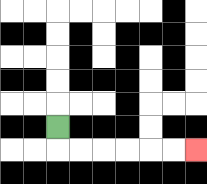{'start': '[2, 5]', 'end': '[8, 6]', 'path_directions': 'D,R,R,R,R,R,R', 'path_coordinates': '[[2, 5], [2, 6], [3, 6], [4, 6], [5, 6], [6, 6], [7, 6], [8, 6]]'}